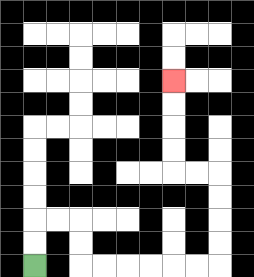{'start': '[1, 11]', 'end': '[7, 3]', 'path_directions': 'U,U,R,R,D,D,R,R,R,R,R,R,U,U,U,U,L,L,U,U,U,U', 'path_coordinates': '[[1, 11], [1, 10], [1, 9], [2, 9], [3, 9], [3, 10], [3, 11], [4, 11], [5, 11], [6, 11], [7, 11], [8, 11], [9, 11], [9, 10], [9, 9], [9, 8], [9, 7], [8, 7], [7, 7], [7, 6], [7, 5], [7, 4], [7, 3]]'}